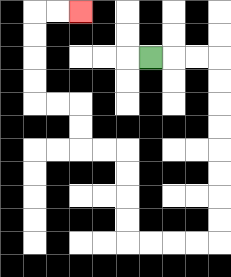{'start': '[6, 2]', 'end': '[3, 0]', 'path_directions': 'R,R,R,D,D,D,D,D,D,D,D,L,L,L,L,U,U,U,U,L,L,U,U,L,L,U,U,U,U,R,R', 'path_coordinates': '[[6, 2], [7, 2], [8, 2], [9, 2], [9, 3], [9, 4], [9, 5], [9, 6], [9, 7], [9, 8], [9, 9], [9, 10], [8, 10], [7, 10], [6, 10], [5, 10], [5, 9], [5, 8], [5, 7], [5, 6], [4, 6], [3, 6], [3, 5], [3, 4], [2, 4], [1, 4], [1, 3], [1, 2], [1, 1], [1, 0], [2, 0], [3, 0]]'}